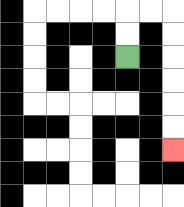{'start': '[5, 2]', 'end': '[7, 6]', 'path_directions': 'U,U,R,R,D,D,D,D,D,D', 'path_coordinates': '[[5, 2], [5, 1], [5, 0], [6, 0], [7, 0], [7, 1], [7, 2], [7, 3], [7, 4], [7, 5], [7, 6]]'}